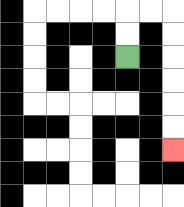{'start': '[5, 2]', 'end': '[7, 6]', 'path_directions': 'U,U,R,R,D,D,D,D,D,D', 'path_coordinates': '[[5, 2], [5, 1], [5, 0], [6, 0], [7, 0], [7, 1], [7, 2], [7, 3], [7, 4], [7, 5], [7, 6]]'}